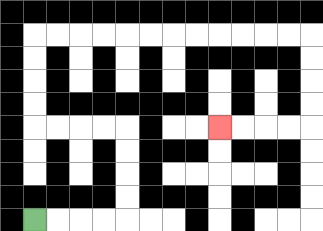{'start': '[1, 9]', 'end': '[9, 5]', 'path_directions': 'R,R,R,R,U,U,U,U,L,L,L,L,U,U,U,U,R,R,R,R,R,R,R,R,R,R,R,R,D,D,D,D,L,L,L,L', 'path_coordinates': '[[1, 9], [2, 9], [3, 9], [4, 9], [5, 9], [5, 8], [5, 7], [5, 6], [5, 5], [4, 5], [3, 5], [2, 5], [1, 5], [1, 4], [1, 3], [1, 2], [1, 1], [2, 1], [3, 1], [4, 1], [5, 1], [6, 1], [7, 1], [8, 1], [9, 1], [10, 1], [11, 1], [12, 1], [13, 1], [13, 2], [13, 3], [13, 4], [13, 5], [12, 5], [11, 5], [10, 5], [9, 5]]'}